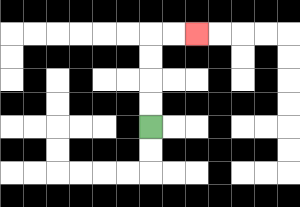{'start': '[6, 5]', 'end': '[8, 1]', 'path_directions': 'U,U,U,U,R,R', 'path_coordinates': '[[6, 5], [6, 4], [6, 3], [6, 2], [6, 1], [7, 1], [8, 1]]'}